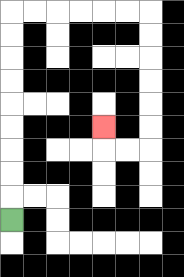{'start': '[0, 9]', 'end': '[4, 5]', 'path_directions': 'U,U,U,U,U,U,U,U,U,R,R,R,R,R,R,D,D,D,D,D,D,L,L,U', 'path_coordinates': '[[0, 9], [0, 8], [0, 7], [0, 6], [0, 5], [0, 4], [0, 3], [0, 2], [0, 1], [0, 0], [1, 0], [2, 0], [3, 0], [4, 0], [5, 0], [6, 0], [6, 1], [6, 2], [6, 3], [6, 4], [6, 5], [6, 6], [5, 6], [4, 6], [4, 5]]'}